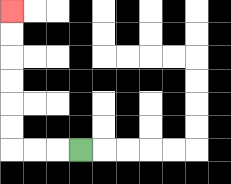{'start': '[3, 6]', 'end': '[0, 0]', 'path_directions': 'L,L,L,U,U,U,U,U,U', 'path_coordinates': '[[3, 6], [2, 6], [1, 6], [0, 6], [0, 5], [0, 4], [0, 3], [0, 2], [0, 1], [0, 0]]'}